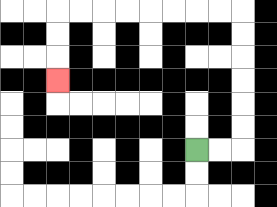{'start': '[8, 6]', 'end': '[2, 3]', 'path_directions': 'R,R,U,U,U,U,U,U,L,L,L,L,L,L,L,L,D,D,D', 'path_coordinates': '[[8, 6], [9, 6], [10, 6], [10, 5], [10, 4], [10, 3], [10, 2], [10, 1], [10, 0], [9, 0], [8, 0], [7, 0], [6, 0], [5, 0], [4, 0], [3, 0], [2, 0], [2, 1], [2, 2], [2, 3]]'}